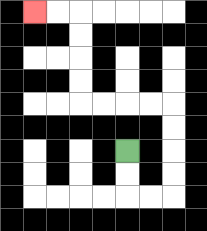{'start': '[5, 6]', 'end': '[1, 0]', 'path_directions': 'D,D,R,R,U,U,U,U,L,L,L,L,U,U,U,U,L,L', 'path_coordinates': '[[5, 6], [5, 7], [5, 8], [6, 8], [7, 8], [7, 7], [7, 6], [7, 5], [7, 4], [6, 4], [5, 4], [4, 4], [3, 4], [3, 3], [3, 2], [3, 1], [3, 0], [2, 0], [1, 0]]'}